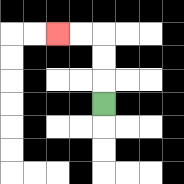{'start': '[4, 4]', 'end': '[2, 1]', 'path_directions': 'U,U,U,L,L', 'path_coordinates': '[[4, 4], [4, 3], [4, 2], [4, 1], [3, 1], [2, 1]]'}